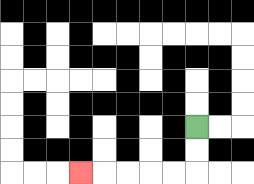{'start': '[8, 5]', 'end': '[3, 7]', 'path_directions': 'D,D,L,L,L,L,L', 'path_coordinates': '[[8, 5], [8, 6], [8, 7], [7, 7], [6, 7], [5, 7], [4, 7], [3, 7]]'}